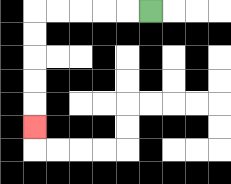{'start': '[6, 0]', 'end': '[1, 5]', 'path_directions': 'L,L,L,L,L,D,D,D,D,D', 'path_coordinates': '[[6, 0], [5, 0], [4, 0], [3, 0], [2, 0], [1, 0], [1, 1], [1, 2], [1, 3], [1, 4], [1, 5]]'}